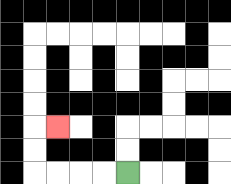{'start': '[5, 7]', 'end': '[2, 5]', 'path_directions': 'L,L,L,L,U,U,R', 'path_coordinates': '[[5, 7], [4, 7], [3, 7], [2, 7], [1, 7], [1, 6], [1, 5], [2, 5]]'}